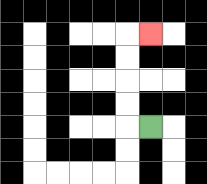{'start': '[6, 5]', 'end': '[6, 1]', 'path_directions': 'L,U,U,U,U,R', 'path_coordinates': '[[6, 5], [5, 5], [5, 4], [5, 3], [5, 2], [5, 1], [6, 1]]'}